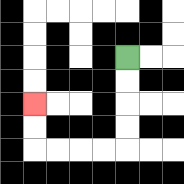{'start': '[5, 2]', 'end': '[1, 4]', 'path_directions': 'D,D,D,D,L,L,L,L,U,U', 'path_coordinates': '[[5, 2], [5, 3], [5, 4], [5, 5], [5, 6], [4, 6], [3, 6], [2, 6], [1, 6], [1, 5], [1, 4]]'}